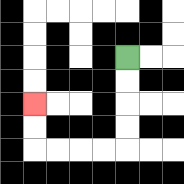{'start': '[5, 2]', 'end': '[1, 4]', 'path_directions': 'D,D,D,D,L,L,L,L,U,U', 'path_coordinates': '[[5, 2], [5, 3], [5, 4], [5, 5], [5, 6], [4, 6], [3, 6], [2, 6], [1, 6], [1, 5], [1, 4]]'}